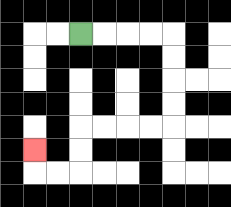{'start': '[3, 1]', 'end': '[1, 6]', 'path_directions': 'R,R,R,R,D,D,D,D,L,L,L,L,D,D,L,L,U', 'path_coordinates': '[[3, 1], [4, 1], [5, 1], [6, 1], [7, 1], [7, 2], [7, 3], [7, 4], [7, 5], [6, 5], [5, 5], [4, 5], [3, 5], [3, 6], [3, 7], [2, 7], [1, 7], [1, 6]]'}